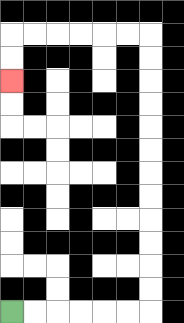{'start': '[0, 13]', 'end': '[0, 3]', 'path_directions': 'R,R,R,R,R,R,U,U,U,U,U,U,U,U,U,U,U,U,L,L,L,L,L,L,D,D', 'path_coordinates': '[[0, 13], [1, 13], [2, 13], [3, 13], [4, 13], [5, 13], [6, 13], [6, 12], [6, 11], [6, 10], [6, 9], [6, 8], [6, 7], [6, 6], [6, 5], [6, 4], [6, 3], [6, 2], [6, 1], [5, 1], [4, 1], [3, 1], [2, 1], [1, 1], [0, 1], [0, 2], [0, 3]]'}